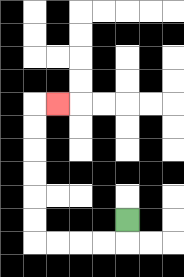{'start': '[5, 9]', 'end': '[2, 4]', 'path_directions': 'D,L,L,L,L,U,U,U,U,U,U,R', 'path_coordinates': '[[5, 9], [5, 10], [4, 10], [3, 10], [2, 10], [1, 10], [1, 9], [1, 8], [1, 7], [1, 6], [1, 5], [1, 4], [2, 4]]'}